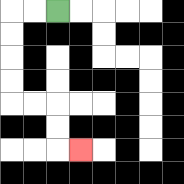{'start': '[2, 0]', 'end': '[3, 6]', 'path_directions': 'L,L,D,D,D,D,R,R,D,D,R', 'path_coordinates': '[[2, 0], [1, 0], [0, 0], [0, 1], [0, 2], [0, 3], [0, 4], [1, 4], [2, 4], [2, 5], [2, 6], [3, 6]]'}